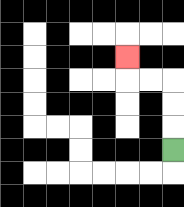{'start': '[7, 6]', 'end': '[5, 2]', 'path_directions': 'U,U,U,L,L,U', 'path_coordinates': '[[7, 6], [7, 5], [7, 4], [7, 3], [6, 3], [5, 3], [5, 2]]'}